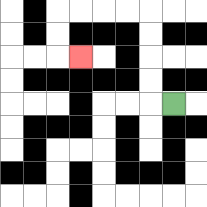{'start': '[7, 4]', 'end': '[3, 2]', 'path_directions': 'L,U,U,U,U,L,L,L,L,D,D,R', 'path_coordinates': '[[7, 4], [6, 4], [6, 3], [6, 2], [6, 1], [6, 0], [5, 0], [4, 0], [3, 0], [2, 0], [2, 1], [2, 2], [3, 2]]'}